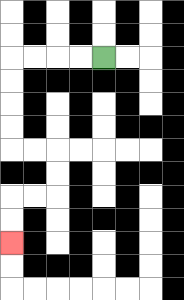{'start': '[4, 2]', 'end': '[0, 10]', 'path_directions': 'L,L,L,L,D,D,D,D,R,R,D,D,L,L,D,D', 'path_coordinates': '[[4, 2], [3, 2], [2, 2], [1, 2], [0, 2], [0, 3], [0, 4], [0, 5], [0, 6], [1, 6], [2, 6], [2, 7], [2, 8], [1, 8], [0, 8], [0, 9], [0, 10]]'}